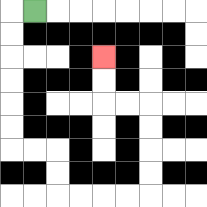{'start': '[1, 0]', 'end': '[4, 2]', 'path_directions': 'L,D,D,D,D,D,D,R,R,D,D,R,R,R,R,U,U,U,U,L,L,U,U', 'path_coordinates': '[[1, 0], [0, 0], [0, 1], [0, 2], [0, 3], [0, 4], [0, 5], [0, 6], [1, 6], [2, 6], [2, 7], [2, 8], [3, 8], [4, 8], [5, 8], [6, 8], [6, 7], [6, 6], [6, 5], [6, 4], [5, 4], [4, 4], [4, 3], [4, 2]]'}